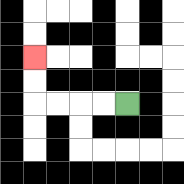{'start': '[5, 4]', 'end': '[1, 2]', 'path_directions': 'L,L,L,L,U,U', 'path_coordinates': '[[5, 4], [4, 4], [3, 4], [2, 4], [1, 4], [1, 3], [1, 2]]'}